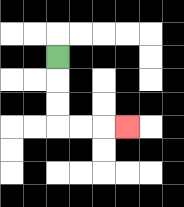{'start': '[2, 2]', 'end': '[5, 5]', 'path_directions': 'D,D,D,R,R,R', 'path_coordinates': '[[2, 2], [2, 3], [2, 4], [2, 5], [3, 5], [4, 5], [5, 5]]'}